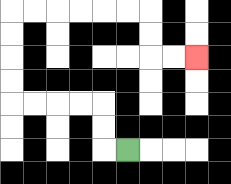{'start': '[5, 6]', 'end': '[8, 2]', 'path_directions': 'L,U,U,L,L,L,L,U,U,U,U,R,R,R,R,R,R,D,D,R,R', 'path_coordinates': '[[5, 6], [4, 6], [4, 5], [4, 4], [3, 4], [2, 4], [1, 4], [0, 4], [0, 3], [0, 2], [0, 1], [0, 0], [1, 0], [2, 0], [3, 0], [4, 0], [5, 0], [6, 0], [6, 1], [6, 2], [7, 2], [8, 2]]'}